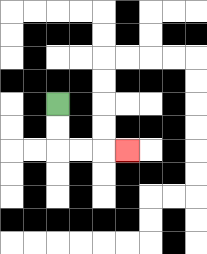{'start': '[2, 4]', 'end': '[5, 6]', 'path_directions': 'D,D,R,R,R', 'path_coordinates': '[[2, 4], [2, 5], [2, 6], [3, 6], [4, 6], [5, 6]]'}